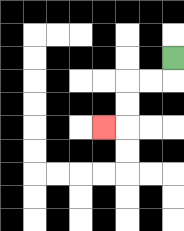{'start': '[7, 2]', 'end': '[4, 5]', 'path_directions': 'D,L,L,D,D,L', 'path_coordinates': '[[7, 2], [7, 3], [6, 3], [5, 3], [5, 4], [5, 5], [4, 5]]'}